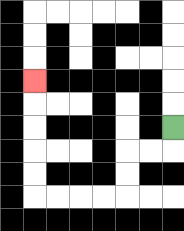{'start': '[7, 5]', 'end': '[1, 3]', 'path_directions': 'D,L,L,D,D,L,L,L,L,U,U,U,U,U', 'path_coordinates': '[[7, 5], [7, 6], [6, 6], [5, 6], [5, 7], [5, 8], [4, 8], [3, 8], [2, 8], [1, 8], [1, 7], [1, 6], [1, 5], [1, 4], [1, 3]]'}